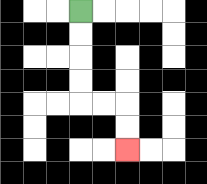{'start': '[3, 0]', 'end': '[5, 6]', 'path_directions': 'D,D,D,D,R,R,D,D', 'path_coordinates': '[[3, 0], [3, 1], [3, 2], [3, 3], [3, 4], [4, 4], [5, 4], [5, 5], [5, 6]]'}